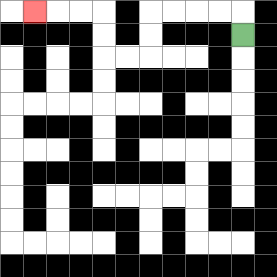{'start': '[10, 1]', 'end': '[1, 0]', 'path_directions': 'U,L,L,L,L,D,D,L,L,U,U,L,L,L', 'path_coordinates': '[[10, 1], [10, 0], [9, 0], [8, 0], [7, 0], [6, 0], [6, 1], [6, 2], [5, 2], [4, 2], [4, 1], [4, 0], [3, 0], [2, 0], [1, 0]]'}